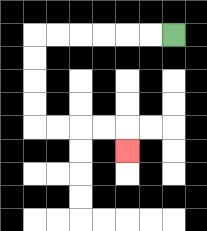{'start': '[7, 1]', 'end': '[5, 6]', 'path_directions': 'L,L,L,L,L,L,D,D,D,D,R,R,R,R,D', 'path_coordinates': '[[7, 1], [6, 1], [5, 1], [4, 1], [3, 1], [2, 1], [1, 1], [1, 2], [1, 3], [1, 4], [1, 5], [2, 5], [3, 5], [4, 5], [5, 5], [5, 6]]'}